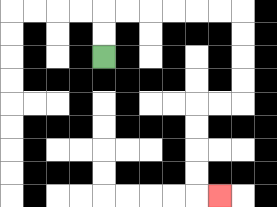{'start': '[4, 2]', 'end': '[9, 8]', 'path_directions': 'U,U,R,R,R,R,R,R,D,D,D,D,L,L,D,D,D,D,R', 'path_coordinates': '[[4, 2], [4, 1], [4, 0], [5, 0], [6, 0], [7, 0], [8, 0], [9, 0], [10, 0], [10, 1], [10, 2], [10, 3], [10, 4], [9, 4], [8, 4], [8, 5], [8, 6], [8, 7], [8, 8], [9, 8]]'}